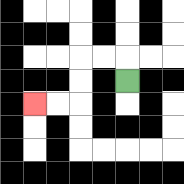{'start': '[5, 3]', 'end': '[1, 4]', 'path_directions': 'U,L,L,D,D,L,L', 'path_coordinates': '[[5, 3], [5, 2], [4, 2], [3, 2], [3, 3], [3, 4], [2, 4], [1, 4]]'}